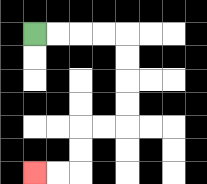{'start': '[1, 1]', 'end': '[1, 7]', 'path_directions': 'R,R,R,R,D,D,D,D,L,L,D,D,L,L', 'path_coordinates': '[[1, 1], [2, 1], [3, 1], [4, 1], [5, 1], [5, 2], [5, 3], [5, 4], [5, 5], [4, 5], [3, 5], [3, 6], [3, 7], [2, 7], [1, 7]]'}